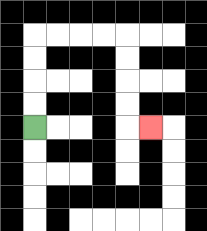{'start': '[1, 5]', 'end': '[6, 5]', 'path_directions': 'U,U,U,U,R,R,R,R,D,D,D,D,R', 'path_coordinates': '[[1, 5], [1, 4], [1, 3], [1, 2], [1, 1], [2, 1], [3, 1], [4, 1], [5, 1], [5, 2], [5, 3], [5, 4], [5, 5], [6, 5]]'}